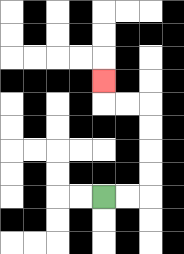{'start': '[4, 8]', 'end': '[4, 3]', 'path_directions': 'R,R,U,U,U,U,L,L,U', 'path_coordinates': '[[4, 8], [5, 8], [6, 8], [6, 7], [6, 6], [6, 5], [6, 4], [5, 4], [4, 4], [4, 3]]'}